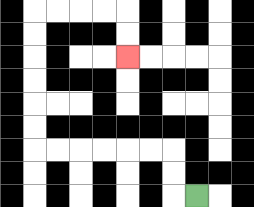{'start': '[8, 8]', 'end': '[5, 2]', 'path_directions': 'L,U,U,L,L,L,L,L,L,U,U,U,U,U,U,R,R,R,R,D,D', 'path_coordinates': '[[8, 8], [7, 8], [7, 7], [7, 6], [6, 6], [5, 6], [4, 6], [3, 6], [2, 6], [1, 6], [1, 5], [1, 4], [1, 3], [1, 2], [1, 1], [1, 0], [2, 0], [3, 0], [4, 0], [5, 0], [5, 1], [5, 2]]'}